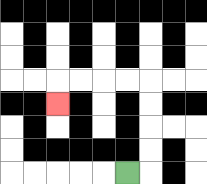{'start': '[5, 7]', 'end': '[2, 4]', 'path_directions': 'R,U,U,U,U,L,L,L,L,D', 'path_coordinates': '[[5, 7], [6, 7], [6, 6], [6, 5], [6, 4], [6, 3], [5, 3], [4, 3], [3, 3], [2, 3], [2, 4]]'}